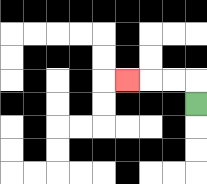{'start': '[8, 4]', 'end': '[5, 3]', 'path_directions': 'U,L,L,L', 'path_coordinates': '[[8, 4], [8, 3], [7, 3], [6, 3], [5, 3]]'}